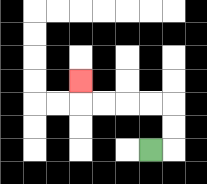{'start': '[6, 6]', 'end': '[3, 3]', 'path_directions': 'R,U,U,L,L,L,L,U', 'path_coordinates': '[[6, 6], [7, 6], [7, 5], [7, 4], [6, 4], [5, 4], [4, 4], [3, 4], [3, 3]]'}